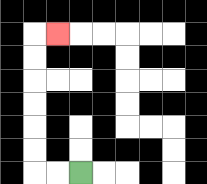{'start': '[3, 7]', 'end': '[2, 1]', 'path_directions': 'L,L,U,U,U,U,U,U,R', 'path_coordinates': '[[3, 7], [2, 7], [1, 7], [1, 6], [1, 5], [1, 4], [1, 3], [1, 2], [1, 1], [2, 1]]'}